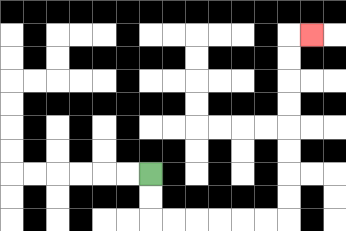{'start': '[6, 7]', 'end': '[13, 1]', 'path_directions': 'D,D,R,R,R,R,R,R,U,U,U,U,U,U,U,U,R', 'path_coordinates': '[[6, 7], [6, 8], [6, 9], [7, 9], [8, 9], [9, 9], [10, 9], [11, 9], [12, 9], [12, 8], [12, 7], [12, 6], [12, 5], [12, 4], [12, 3], [12, 2], [12, 1], [13, 1]]'}